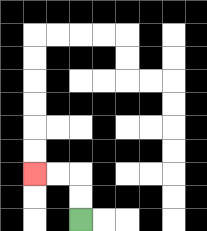{'start': '[3, 9]', 'end': '[1, 7]', 'path_directions': 'U,U,L,L', 'path_coordinates': '[[3, 9], [3, 8], [3, 7], [2, 7], [1, 7]]'}